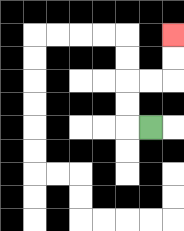{'start': '[6, 5]', 'end': '[7, 1]', 'path_directions': 'L,U,U,R,R,U,U', 'path_coordinates': '[[6, 5], [5, 5], [5, 4], [5, 3], [6, 3], [7, 3], [7, 2], [7, 1]]'}